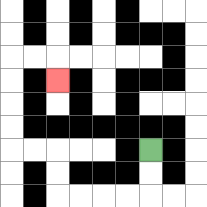{'start': '[6, 6]', 'end': '[2, 3]', 'path_directions': 'D,D,L,L,L,L,U,U,L,L,U,U,U,U,R,R,D', 'path_coordinates': '[[6, 6], [6, 7], [6, 8], [5, 8], [4, 8], [3, 8], [2, 8], [2, 7], [2, 6], [1, 6], [0, 6], [0, 5], [0, 4], [0, 3], [0, 2], [1, 2], [2, 2], [2, 3]]'}